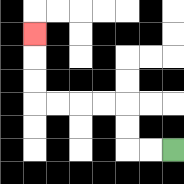{'start': '[7, 6]', 'end': '[1, 1]', 'path_directions': 'L,L,U,U,L,L,L,L,U,U,U', 'path_coordinates': '[[7, 6], [6, 6], [5, 6], [5, 5], [5, 4], [4, 4], [3, 4], [2, 4], [1, 4], [1, 3], [1, 2], [1, 1]]'}